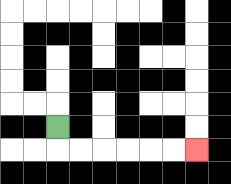{'start': '[2, 5]', 'end': '[8, 6]', 'path_directions': 'D,R,R,R,R,R,R', 'path_coordinates': '[[2, 5], [2, 6], [3, 6], [4, 6], [5, 6], [6, 6], [7, 6], [8, 6]]'}